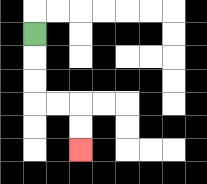{'start': '[1, 1]', 'end': '[3, 6]', 'path_directions': 'D,D,D,R,R,D,D', 'path_coordinates': '[[1, 1], [1, 2], [1, 3], [1, 4], [2, 4], [3, 4], [3, 5], [3, 6]]'}